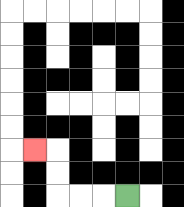{'start': '[5, 8]', 'end': '[1, 6]', 'path_directions': 'L,L,L,U,U,L', 'path_coordinates': '[[5, 8], [4, 8], [3, 8], [2, 8], [2, 7], [2, 6], [1, 6]]'}